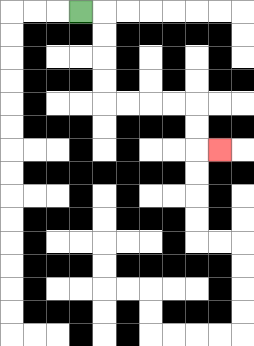{'start': '[3, 0]', 'end': '[9, 6]', 'path_directions': 'R,D,D,D,D,R,R,R,R,D,D,R', 'path_coordinates': '[[3, 0], [4, 0], [4, 1], [4, 2], [4, 3], [4, 4], [5, 4], [6, 4], [7, 4], [8, 4], [8, 5], [8, 6], [9, 6]]'}